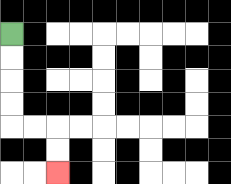{'start': '[0, 1]', 'end': '[2, 7]', 'path_directions': 'D,D,D,D,R,R,D,D', 'path_coordinates': '[[0, 1], [0, 2], [0, 3], [0, 4], [0, 5], [1, 5], [2, 5], [2, 6], [2, 7]]'}